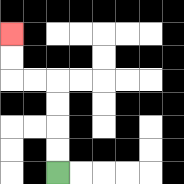{'start': '[2, 7]', 'end': '[0, 1]', 'path_directions': 'U,U,U,U,L,L,U,U', 'path_coordinates': '[[2, 7], [2, 6], [2, 5], [2, 4], [2, 3], [1, 3], [0, 3], [0, 2], [0, 1]]'}